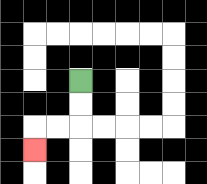{'start': '[3, 3]', 'end': '[1, 6]', 'path_directions': 'D,D,L,L,D', 'path_coordinates': '[[3, 3], [3, 4], [3, 5], [2, 5], [1, 5], [1, 6]]'}